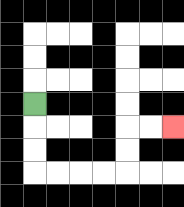{'start': '[1, 4]', 'end': '[7, 5]', 'path_directions': 'D,D,D,R,R,R,R,U,U,R,R', 'path_coordinates': '[[1, 4], [1, 5], [1, 6], [1, 7], [2, 7], [3, 7], [4, 7], [5, 7], [5, 6], [5, 5], [6, 5], [7, 5]]'}